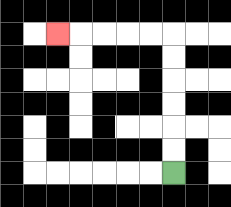{'start': '[7, 7]', 'end': '[2, 1]', 'path_directions': 'U,U,U,U,U,U,L,L,L,L,L', 'path_coordinates': '[[7, 7], [7, 6], [7, 5], [7, 4], [7, 3], [7, 2], [7, 1], [6, 1], [5, 1], [4, 1], [3, 1], [2, 1]]'}